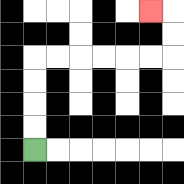{'start': '[1, 6]', 'end': '[6, 0]', 'path_directions': 'U,U,U,U,R,R,R,R,R,R,U,U,L', 'path_coordinates': '[[1, 6], [1, 5], [1, 4], [1, 3], [1, 2], [2, 2], [3, 2], [4, 2], [5, 2], [6, 2], [7, 2], [7, 1], [7, 0], [6, 0]]'}